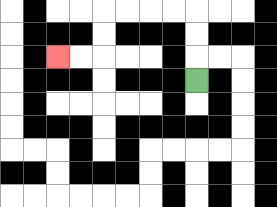{'start': '[8, 3]', 'end': '[2, 2]', 'path_directions': 'U,U,U,L,L,L,L,D,D,L,L', 'path_coordinates': '[[8, 3], [8, 2], [8, 1], [8, 0], [7, 0], [6, 0], [5, 0], [4, 0], [4, 1], [4, 2], [3, 2], [2, 2]]'}